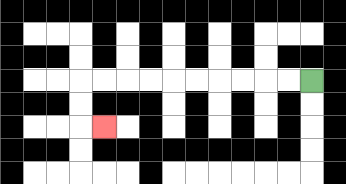{'start': '[13, 3]', 'end': '[4, 5]', 'path_directions': 'L,L,L,L,L,L,L,L,L,L,D,D,R', 'path_coordinates': '[[13, 3], [12, 3], [11, 3], [10, 3], [9, 3], [8, 3], [7, 3], [6, 3], [5, 3], [4, 3], [3, 3], [3, 4], [3, 5], [4, 5]]'}